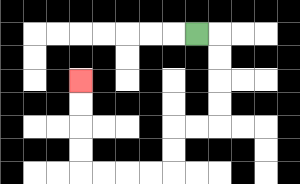{'start': '[8, 1]', 'end': '[3, 3]', 'path_directions': 'R,D,D,D,D,L,L,D,D,L,L,L,L,U,U,U,U', 'path_coordinates': '[[8, 1], [9, 1], [9, 2], [9, 3], [9, 4], [9, 5], [8, 5], [7, 5], [7, 6], [7, 7], [6, 7], [5, 7], [4, 7], [3, 7], [3, 6], [3, 5], [3, 4], [3, 3]]'}